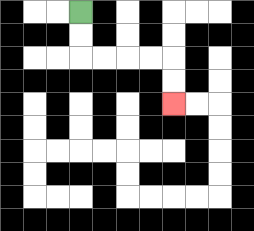{'start': '[3, 0]', 'end': '[7, 4]', 'path_directions': 'D,D,R,R,R,R,D,D', 'path_coordinates': '[[3, 0], [3, 1], [3, 2], [4, 2], [5, 2], [6, 2], [7, 2], [7, 3], [7, 4]]'}